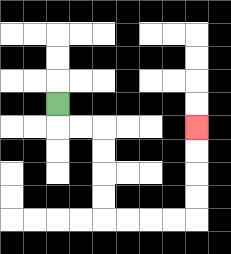{'start': '[2, 4]', 'end': '[8, 5]', 'path_directions': 'D,R,R,D,D,D,D,R,R,R,R,U,U,U,U', 'path_coordinates': '[[2, 4], [2, 5], [3, 5], [4, 5], [4, 6], [4, 7], [4, 8], [4, 9], [5, 9], [6, 9], [7, 9], [8, 9], [8, 8], [8, 7], [8, 6], [8, 5]]'}